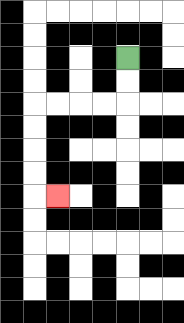{'start': '[5, 2]', 'end': '[2, 8]', 'path_directions': 'D,D,L,L,L,L,D,D,D,D,R', 'path_coordinates': '[[5, 2], [5, 3], [5, 4], [4, 4], [3, 4], [2, 4], [1, 4], [1, 5], [1, 6], [1, 7], [1, 8], [2, 8]]'}